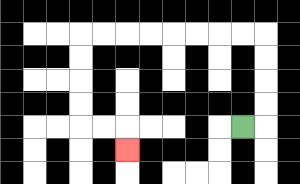{'start': '[10, 5]', 'end': '[5, 6]', 'path_directions': 'R,U,U,U,U,L,L,L,L,L,L,L,L,D,D,D,D,R,R,D', 'path_coordinates': '[[10, 5], [11, 5], [11, 4], [11, 3], [11, 2], [11, 1], [10, 1], [9, 1], [8, 1], [7, 1], [6, 1], [5, 1], [4, 1], [3, 1], [3, 2], [3, 3], [3, 4], [3, 5], [4, 5], [5, 5], [5, 6]]'}